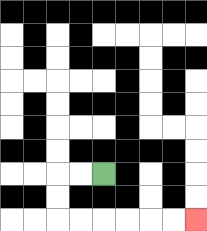{'start': '[4, 7]', 'end': '[8, 9]', 'path_directions': 'L,L,D,D,R,R,R,R,R,R', 'path_coordinates': '[[4, 7], [3, 7], [2, 7], [2, 8], [2, 9], [3, 9], [4, 9], [5, 9], [6, 9], [7, 9], [8, 9]]'}